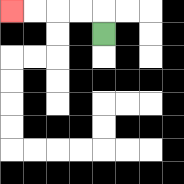{'start': '[4, 1]', 'end': '[0, 0]', 'path_directions': 'U,L,L,L,L', 'path_coordinates': '[[4, 1], [4, 0], [3, 0], [2, 0], [1, 0], [0, 0]]'}